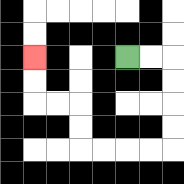{'start': '[5, 2]', 'end': '[1, 2]', 'path_directions': 'R,R,D,D,D,D,L,L,L,L,U,U,L,L,U,U', 'path_coordinates': '[[5, 2], [6, 2], [7, 2], [7, 3], [7, 4], [7, 5], [7, 6], [6, 6], [5, 6], [4, 6], [3, 6], [3, 5], [3, 4], [2, 4], [1, 4], [1, 3], [1, 2]]'}